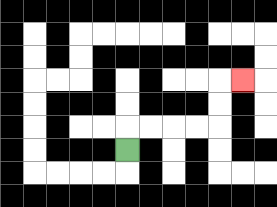{'start': '[5, 6]', 'end': '[10, 3]', 'path_directions': 'U,R,R,R,R,U,U,R', 'path_coordinates': '[[5, 6], [5, 5], [6, 5], [7, 5], [8, 5], [9, 5], [9, 4], [9, 3], [10, 3]]'}